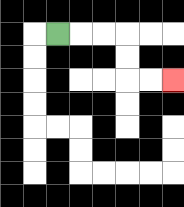{'start': '[2, 1]', 'end': '[7, 3]', 'path_directions': 'R,R,R,D,D,R,R', 'path_coordinates': '[[2, 1], [3, 1], [4, 1], [5, 1], [5, 2], [5, 3], [6, 3], [7, 3]]'}